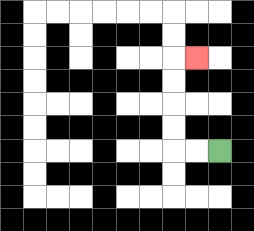{'start': '[9, 6]', 'end': '[8, 2]', 'path_directions': 'L,L,U,U,U,U,R', 'path_coordinates': '[[9, 6], [8, 6], [7, 6], [7, 5], [7, 4], [7, 3], [7, 2], [8, 2]]'}